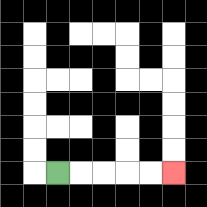{'start': '[2, 7]', 'end': '[7, 7]', 'path_directions': 'R,R,R,R,R', 'path_coordinates': '[[2, 7], [3, 7], [4, 7], [5, 7], [6, 7], [7, 7]]'}